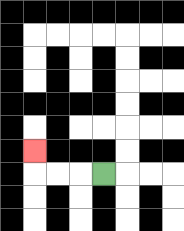{'start': '[4, 7]', 'end': '[1, 6]', 'path_directions': 'L,L,L,U', 'path_coordinates': '[[4, 7], [3, 7], [2, 7], [1, 7], [1, 6]]'}